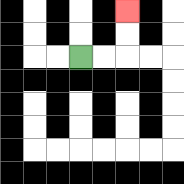{'start': '[3, 2]', 'end': '[5, 0]', 'path_directions': 'R,R,U,U', 'path_coordinates': '[[3, 2], [4, 2], [5, 2], [5, 1], [5, 0]]'}